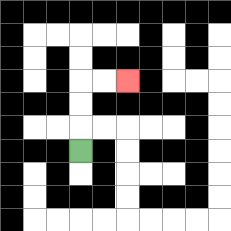{'start': '[3, 6]', 'end': '[5, 3]', 'path_directions': 'U,U,U,R,R', 'path_coordinates': '[[3, 6], [3, 5], [3, 4], [3, 3], [4, 3], [5, 3]]'}